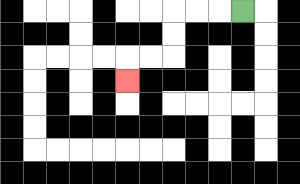{'start': '[10, 0]', 'end': '[5, 3]', 'path_directions': 'L,L,L,D,D,L,L,D', 'path_coordinates': '[[10, 0], [9, 0], [8, 0], [7, 0], [7, 1], [7, 2], [6, 2], [5, 2], [5, 3]]'}